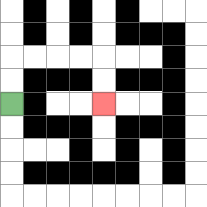{'start': '[0, 4]', 'end': '[4, 4]', 'path_directions': 'U,U,R,R,R,R,D,D', 'path_coordinates': '[[0, 4], [0, 3], [0, 2], [1, 2], [2, 2], [3, 2], [4, 2], [4, 3], [4, 4]]'}